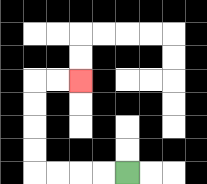{'start': '[5, 7]', 'end': '[3, 3]', 'path_directions': 'L,L,L,L,U,U,U,U,R,R', 'path_coordinates': '[[5, 7], [4, 7], [3, 7], [2, 7], [1, 7], [1, 6], [1, 5], [1, 4], [1, 3], [2, 3], [3, 3]]'}